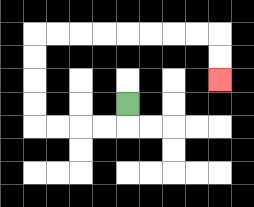{'start': '[5, 4]', 'end': '[9, 3]', 'path_directions': 'D,L,L,L,L,U,U,U,U,R,R,R,R,R,R,R,R,D,D', 'path_coordinates': '[[5, 4], [5, 5], [4, 5], [3, 5], [2, 5], [1, 5], [1, 4], [1, 3], [1, 2], [1, 1], [2, 1], [3, 1], [4, 1], [5, 1], [6, 1], [7, 1], [8, 1], [9, 1], [9, 2], [9, 3]]'}